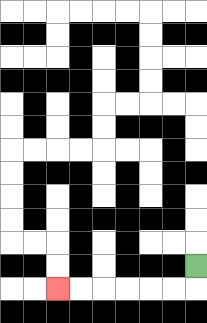{'start': '[8, 11]', 'end': '[2, 12]', 'path_directions': 'D,L,L,L,L,L,L', 'path_coordinates': '[[8, 11], [8, 12], [7, 12], [6, 12], [5, 12], [4, 12], [3, 12], [2, 12]]'}